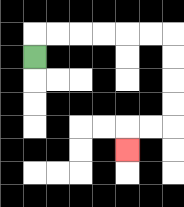{'start': '[1, 2]', 'end': '[5, 6]', 'path_directions': 'U,R,R,R,R,R,R,D,D,D,D,L,L,D', 'path_coordinates': '[[1, 2], [1, 1], [2, 1], [3, 1], [4, 1], [5, 1], [6, 1], [7, 1], [7, 2], [7, 3], [7, 4], [7, 5], [6, 5], [5, 5], [5, 6]]'}